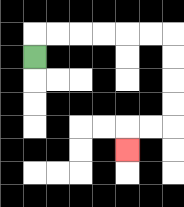{'start': '[1, 2]', 'end': '[5, 6]', 'path_directions': 'U,R,R,R,R,R,R,D,D,D,D,L,L,D', 'path_coordinates': '[[1, 2], [1, 1], [2, 1], [3, 1], [4, 1], [5, 1], [6, 1], [7, 1], [7, 2], [7, 3], [7, 4], [7, 5], [6, 5], [5, 5], [5, 6]]'}